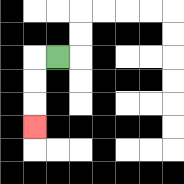{'start': '[2, 2]', 'end': '[1, 5]', 'path_directions': 'L,D,D,D', 'path_coordinates': '[[2, 2], [1, 2], [1, 3], [1, 4], [1, 5]]'}